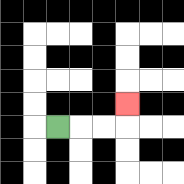{'start': '[2, 5]', 'end': '[5, 4]', 'path_directions': 'R,R,R,U', 'path_coordinates': '[[2, 5], [3, 5], [4, 5], [5, 5], [5, 4]]'}